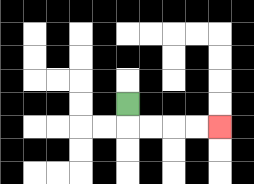{'start': '[5, 4]', 'end': '[9, 5]', 'path_directions': 'D,R,R,R,R', 'path_coordinates': '[[5, 4], [5, 5], [6, 5], [7, 5], [8, 5], [9, 5]]'}